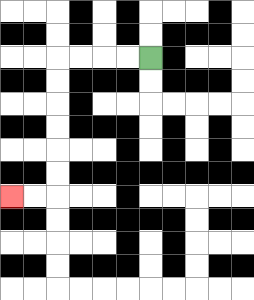{'start': '[6, 2]', 'end': '[0, 8]', 'path_directions': 'L,L,L,L,D,D,D,D,D,D,L,L', 'path_coordinates': '[[6, 2], [5, 2], [4, 2], [3, 2], [2, 2], [2, 3], [2, 4], [2, 5], [2, 6], [2, 7], [2, 8], [1, 8], [0, 8]]'}